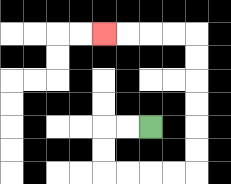{'start': '[6, 5]', 'end': '[4, 1]', 'path_directions': 'L,L,D,D,R,R,R,R,U,U,U,U,U,U,L,L,L,L', 'path_coordinates': '[[6, 5], [5, 5], [4, 5], [4, 6], [4, 7], [5, 7], [6, 7], [7, 7], [8, 7], [8, 6], [8, 5], [8, 4], [8, 3], [8, 2], [8, 1], [7, 1], [6, 1], [5, 1], [4, 1]]'}